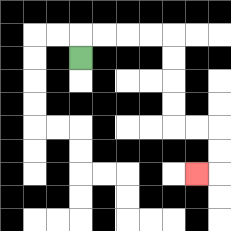{'start': '[3, 2]', 'end': '[8, 7]', 'path_directions': 'U,R,R,R,R,D,D,D,D,R,R,D,D,L', 'path_coordinates': '[[3, 2], [3, 1], [4, 1], [5, 1], [6, 1], [7, 1], [7, 2], [7, 3], [7, 4], [7, 5], [8, 5], [9, 5], [9, 6], [9, 7], [8, 7]]'}